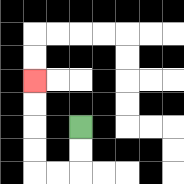{'start': '[3, 5]', 'end': '[1, 3]', 'path_directions': 'D,D,L,L,U,U,U,U', 'path_coordinates': '[[3, 5], [3, 6], [3, 7], [2, 7], [1, 7], [1, 6], [1, 5], [1, 4], [1, 3]]'}